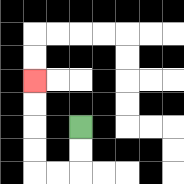{'start': '[3, 5]', 'end': '[1, 3]', 'path_directions': 'D,D,L,L,U,U,U,U', 'path_coordinates': '[[3, 5], [3, 6], [3, 7], [2, 7], [1, 7], [1, 6], [1, 5], [1, 4], [1, 3]]'}